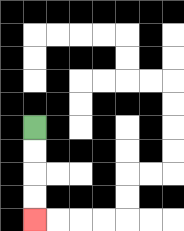{'start': '[1, 5]', 'end': '[1, 9]', 'path_directions': 'D,D,D,D', 'path_coordinates': '[[1, 5], [1, 6], [1, 7], [1, 8], [1, 9]]'}